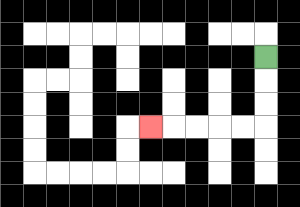{'start': '[11, 2]', 'end': '[6, 5]', 'path_directions': 'D,D,D,L,L,L,L,L', 'path_coordinates': '[[11, 2], [11, 3], [11, 4], [11, 5], [10, 5], [9, 5], [8, 5], [7, 5], [6, 5]]'}